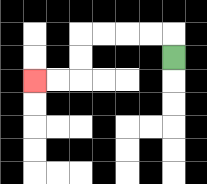{'start': '[7, 2]', 'end': '[1, 3]', 'path_directions': 'U,L,L,L,L,D,D,L,L', 'path_coordinates': '[[7, 2], [7, 1], [6, 1], [5, 1], [4, 1], [3, 1], [3, 2], [3, 3], [2, 3], [1, 3]]'}